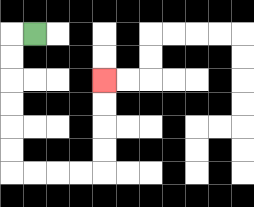{'start': '[1, 1]', 'end': '[4, 3]', 'path_directions': 'L,D,D,D,D,D,D,R,R,R,R,U,U,U,U', 'path_coordinates': '[[1, 1], [0, 1], [0, 2], [0, 3], [0, 4], [0, 5], [0, 6], [0, 7], [1, 7], [2, 7], [3, 7], [4, 7], [4, 6], [4, 5], [4, 4], [4, 3]]'}